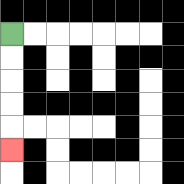{'start': '[0, 1]', 'end': '[0, 6]', 'path_directions': 'D,D,D,D,D', 'path_coordinates': '[[0, 1], [0, 2], [0, 3], [0, 4], [0, 5], [0, 6]]'}